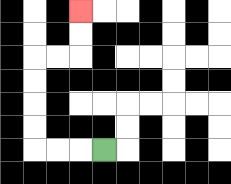{'start': '[4, 6]', 'end': '[3, 0]', 'path_directions': 'L,L,L,U,U,U,U,R,R,U,U', 'path_coordinates': '[[4, 6], [3, 6], [2, 6], [1, 6], [1, 5], [1, 4], [1, 3], [1, 2], [2, 2], [3, 2], [3, 1], [3, 0]]'}